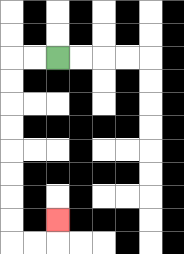{'start': '[2, 2]', 'end': '[2, 9]', 'path_directions': 'L,L,D,D,D,D,D,D,D,D,R,R,U', 'path_coordinates': '[[2, 2], [1, 2], [0, 2], [0, 3], [0, 4], [0, 5], [0, 6], [0, 7], [0, 8], [0, 9], [0, 10], [1, 10], [2, 10], [2, 9]]'}